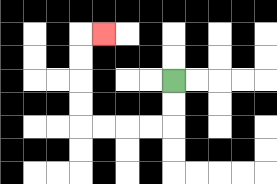{'start': '[7, 3]', 'end': '[4, 1]', 'path_directions': 'D,D,L,L,L,L,U,U,U,U,R', 'path_coordinates': '[[7, 3], [7, 4], [7, 5], [6, 5], [5, 5], [4, 5], [3, 5], [3, 4], [3, 3], [3, 2], [3, 1], [4, 1]]'}